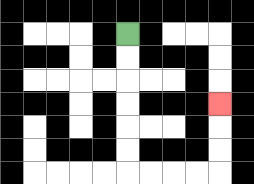{'start': '[5, 1]', 'end': '[9, 4]', 'path_directions': 'D,D,D,D,D,D,R,R,R,R,U,U,U', 'path_coordinates': '[[5, 1], [5, 2], [5, 3], [5, 4], [5, 5], [5, 6], [5, 7], [6, 7], [7, 7], [8, 7], [9, 7], [9, 6], [9, 5], [9, 4]]'}